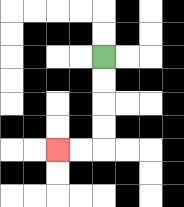{'start': '[4, 2]', 'end': '[2, 6]', 'path_directions': 'D,D,D,D,L,L', 'path_coordinates': '[[4, 2], [4, 3], [4, 4], [4, 5], [4, 6], [3, 6], [2, 6]]'}